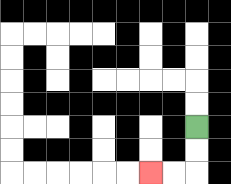{'start': '[8, 5]', 'end': '[6, 7]', 'path_directions': 'D,D,L,L', 'path_coordinates': '[[8, 5], [8, 6], [8, 7], [7, 7], [6, 7]]'}